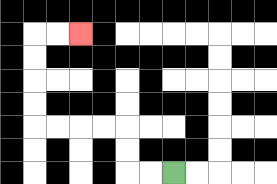{'start': '[7, 7]', 'end': '[3, 1]', 'path_directions': 'L,L,U,U,L,L,L,L,U,U,U,U,R,R', 'path_coordinates': '[[7, 7], [6, 7], [5, 7], [5, 6], [5, 5], [4, 5], [3, 5], [2, 5], [1, 5], [1, 4], [1, 3], [1, 2], [1, 1], [2, 1], [3, 1]]'}